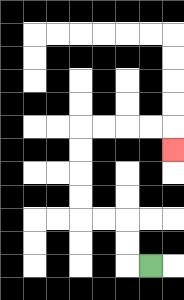{'start': '[6, 11]', 'end': '[7, 6]', 'path_directions': 'L,U,U,L,L,U,U,U,U,R,R,R,R,D', 'path_coordinates': '[[6, 11], [5, 11], [5, 10], [5, 9], [4, 9], [3, 9], [3, 8], [3, 7], [3, 6], [3, 5], [4, 5], [5, 5], [6, 5], [7, 5], [7, 6]]'}